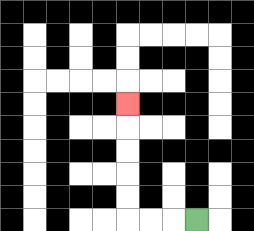{'start': '[8, 9]', 'end': '[5, 4]', 'path_directions': 'L,L,L,U,U,U,U,U', 'path_coordinates': '[[8, 9], [7, 9], [6, 9], [5, 9], [5, 8], [5, 7], [5, 6], [5, 5], [5, 4]]'}